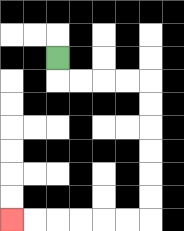{'start': '[2, 2]', 'end': '[0, 9]', 'path_directions': 'D,R,R,R,R,D,D,D,D,D,D,L,L,L,L,L,L', 'path_coordinates': '[[2, 2], [2, 3], [3, 3], [4, 3], [5, 3], [6, 3], [6, 4], [6, 5], [6, 6], [6, 7], [6, 8], [6, 9], [5, 9], [4, 9], [3, 9], [2, 9], [1, 9], [0, 9]]'}